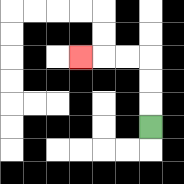{'start': '[6, 5]', 'end': '[3, 2]', 'path_directions': 'U,U,U,L,L,L', 'path_coordinates': '[[6, 5], [6, 4], [6, 3], [6, 2], [5, 2], [4, 2], [3, 2]]'}